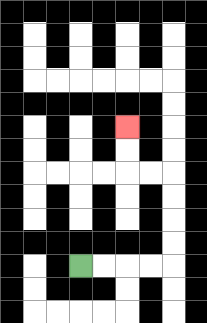{'start': '[3, 11]', 'end': '[5, 5]', 'path_directions': 'R,R,R,R,U,U,U,U,L,L,U,U', 'path_coordinates': '[[3, 11], [4, 11], [5, 11], [6, 11], [7, 11], [7, 10], [7, 9], [7, 8], [7, 7], [6, 7], [5, 7], [5, 6], [5, 5]]'}